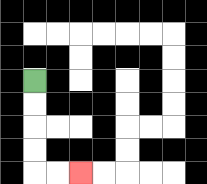{'start': '[1, 3]', 'end': '[3, 7]', 'path_directions': 'D,D,D,D,R,R', 'path_coordinates': '[[1, 3], [1, 4], [1, 5], [1, 6], [1, 7], [2, 7], [3, 7]]'}